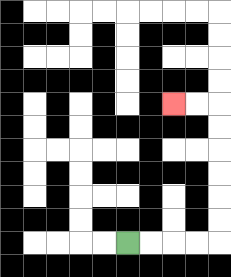{'start': '[5, 10]', 'end': '[7, 4]', 'path_directions': 'R,R,R,R,U,U,U,U,U,U,L,L', 'path_coordinates': '[[5, 10], [6, 10], [7, 10], [8, 10], [9, 10], [9, 9], [9, 8], [9, 7], [9, 6], [9, 5], [9, 4], [8, 4], [7, 4]]'}